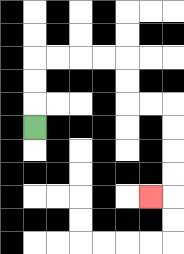{'start': '[1, 5]', 'end': '[6, 8]', 'path_directions': 'U,U,U,R,R,R,R,D,D,R,R,D,D,D,D,L', 'path_coordinates': '[[1, 5], [1, 4], [1, 3], [1, 2], [2, 2], [3, 2], [4, 2], [5, 2], [5, 3], [5, 4], [6, 4], [7, 4], [7, 5], [7, 6], [7, 7], [7, 8], [6, 8]]'}